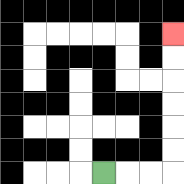{'start': '[4, 7]', 'end': '[7, 1]', 'path_directions': 'R,R,R,U,U,U,U,U,U', 'path_coordinates': '[[4, 7], [5, 7], [6, 7], [7, 7], [7, 6], [7, 5], [7, 4], [7, 3], [7, 2], [7, 1]]'}